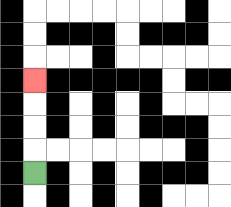{'start': '[1, 7]', 'end': '[1, 3]', 'path_directions': 'U,U,U,U', 'path_coordinates': '[[1, 7], [1, 6], [1, 5], [1, 4], [1, 3]]'}